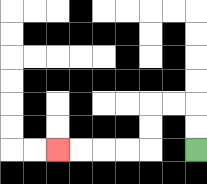{'start': '[8, 6]', 'end': '[2, 6]', 'path_directions': 'U,U,L,L,D,D,L,L,L,L', 'path_coordinates': '[[8, 6], [8, 5], [8, 4], [7, 4], [6, 4], [6, 5], [6, 6], [5, 6], [4, 6], [3, 6], [2, 6]]'}